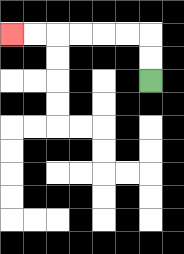{'start': '[6, 3]', 'end': '[0, 1]', 'path_directions': 'U,U,L,L,L,L,L,L', 'path_coordinates': '[[6, 3], [6, 2], [6, 1], [5, 1], [4, 1], [3, 1], [2, 1], [1, 1], [0, 1]]'}